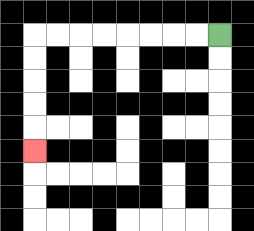{'start': '[9, 1]', 'end': '[1, 6]', 'path_directions': 'L,L,L,L,L,L,L,L,D,D,D,D,D', 'path_coordinates': '[[9, 1], [8, 1], [7, 1], [6, 1], [5, 1], [4, 1], [3, 1], [2, 1], [1, 1], [1, 2], [1, 3], [1, 4], [1, 5], [1, 6]]'}